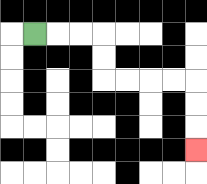{'start': '[1, 1]', 'end': '[8, 6]', 'path_directions': 'R,R,R,D,D,R,R,R,R,D,D,D', 'path_coordinates': '[[1, 1], [2, 1], [3, 1], [4, 1], [4, 2], [4, 3], [5, 3], [6, 3], [7, 3], [8, 3], [8, 4], [8, 5], [8, 6]]'}